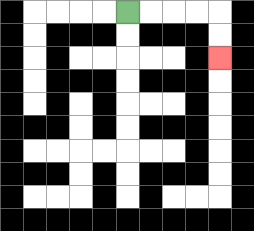{'start': '[5, 0]', 'end': '[9, 2]', 'path_directions': 'R,R,R,R,D,D', 'path_coordinates': '[[5, 0], [6, 0], [7, 0], [8, 0], [9, 0], [9, 1], [9, 2]]'}